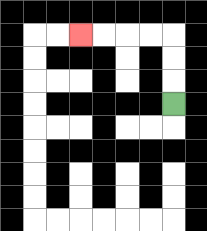{'start': '[7, 4]', 'end': '[3, 1]', 'path_directions': 'U,U,U,L,L,L,L', 'path_coordinates': '[[7, 4], [7, 3], [7, 2], [7, 1], [6, 1], [5, 1], [4, 1], [3, 1]]'}